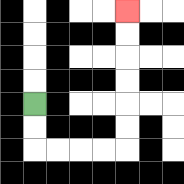{'start': '[1, 4]', 'end': '[5, 0]', 'path_directions': 'D,D,R,R,R,R,U,U,U,U,U,U', 'path_coordinates': '[[1, 4], [1, 5], [1, 6], [2, 6], [3, 6], [4, 6], [5, 6], [5, 5], [5, 4], [5, 3], [5, 2], [5, 1], [5, 0]]'}